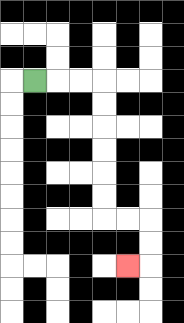{'start': '[1, 3]', 'end': '[5, 11]', 'path_directions': 'R,R,R,D,D,D,D,D,D,R,R,D,D,L', 'path_coordinates': '[[1, 3], [2, 3], [3, 3], [4, 3], [4, 4], [4, 5], [4, 6], [4, 7], [4, 8], [4, 9], [5, 9], [6, 9], [6, 10], [6, 11], [5, 11]]'}